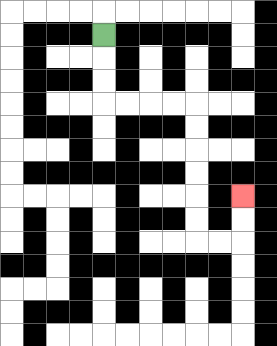{'start': '[4, 1]', 'end': '[10, 8]', 'path_directions': 'D,D,D,R,R,R,R,D,D,D,D,D,D,R,R,U,U', 'path_coordinates': '[[4, 1], [4, 2], [4, 3], [4, 4], [5, 4], [6, 4], [7, 4], [8, 4], [8, 5], [8, 6], [8, 7], [8, 8], [8, 9], [8, 10], [9, 10], [10, 10], [10, 9], [10, 8]]'}